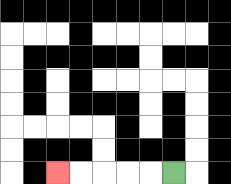{'start': '[7, 7]', 'end': '[2, 7]', 'path_directions': 'L,L,L,L,L', 'path_coordinates': '[[7, 7], [6, 7], [5, 7], [4, 7], [3, 7], [2, 7]]'}